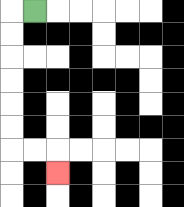{'start': '[1, 0]', 'end': '[2, 7]', 'path_directions': 'L,D,D,D,D,D,D,R,R,D', 'path_coordinates': '[[1, 0], [0, 0], [0, 1], [0, 2], [0, 3], [0, 4], [0, 5], [0, 6], [1, 6], [2, 6], [2, 7]]'}